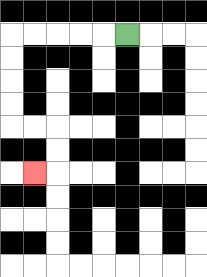{'start': '[5, 1]', 'end': '[1, 7]', 'path_directions': 'L,L,L,L,L,D,D,D,D,R,R,D,D,L', 'path_coordinates': '[[5, 1], [4, 1], [3, 1], [2, 1], [1, 1], [0, 1], [0, 2], [0, 3], [0, 4], [0, 5], [1, 5], [2, 5], [2, 6], [2, 7], [1, 7]]'}